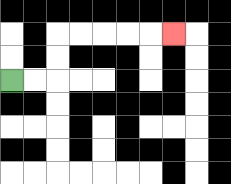{'start': '[0, 3]', 'end': '[7, 1]', 'path_directions': 'R,R,U,U,R,R,R,R,R', 'path_coordinates': '[[0, 3], [1, 3], [2, 3], [2, 2], [2, 1], [3, 1], [4, 1], [5, 1], [6, 1], [7, 1]]'}